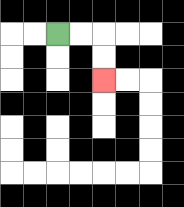{'start': '[2, 1]', 'end': '[4, 3]', 'path_directions': 'R,R,D,D', 'path_coordinates': '[[2, 1], [3, 1], [4, 1], [4, 2], [4, 3]]'}